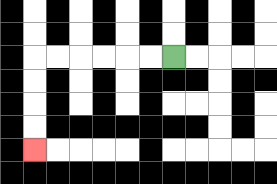{'start': '[7, 2]', 'end': '[1, 6]', 'path_directions': 'L,L,L,L,L,L,D,D,D,D', 'path_coordinates': '[[7, 2], [6, 2], [5, 2], [4, 2], [3, 2], [2, 2], [1, 2], [1, 3], [1, 4], [1, 5], [1, 6]]'}